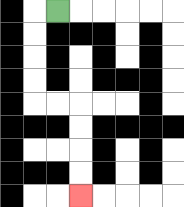{'start': '[2, 0]', 'end': '[3, 8]', 'path_directions': 'L,D,D,D,D,R,R,D,D,D,D', 'path_coordinates': '[[2, 0], [1, 0], [1, 1], [1, 2], [1, 3], [1, 4], [2, 4], [3, 4], [3, 5], [3, 6], [3, 7], [3, 8]]'}